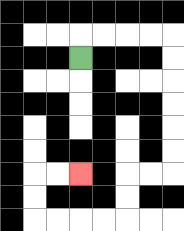{'start': '[3, 2]', 'end': '[3, 7]', 'path_directions': 'U,R,R,R,R,D,D,D,D,D,D,L,L,D,D,L,L,L,L,U,U,R,R', 'path_coordinates': '[[3, 2], [3, 1], [4, 1], [5, 1], [6, 1], [7, 1], [7, 2], [7, 3], [7, 4], [7, 5], [7, 6], [7, 7], [6, 7], [5, 7], [5, 8], [5, 9], [4, 9], [3, 9], [2, 9], [1, 9], [1, 8], [1, 7], [2, 7], [3, 7]]'}